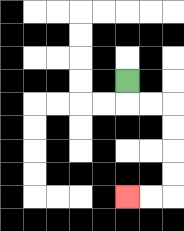{'start': '[5, 3]', 'end': '[5, 8]', 'path_directions': 'D,R,R,D,D,D,D,L,L', 'path_coordinates': '[[5, 3], [5, 4], [6, 4], [7, 4], [7, 5], [7, 6], [7, 7], [7, 8], [6, 8], [5, 8]]'}